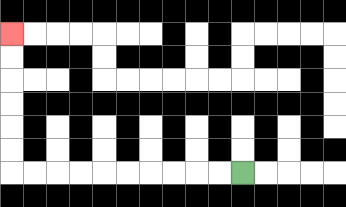{'start': '[10, 7]', 'end': '[0, 1]', 'path_directions': 'L,L,L,L,L,L,L,L,L,L,U,U,U,U,U,U', 'path_coordinates': '[[10, 7], [9, 7], [8, 7], [7, 7], [6, 7], [5, 7], [4, 7], [3, 7], [2, 7], [1, 7], [0, 7], [0, 6], [0, 5], [0, 4], [0, 3], [0, 2], [0, 1]]'}